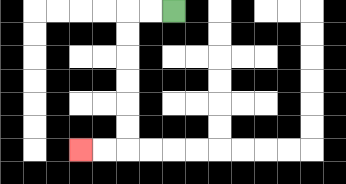{'start': '[7, 0]', 'end': '[3, 6]', 'path_directions': 'L,L,D,D,D,D,D,D,L,L', 'path_coordinates': '[[7, 0], [6, 0], [5, 0], [5, 1], [5, 2], [5, 3], [5, 4], [5, 5], [5, 6], [4, 6], [3, 6]]'}